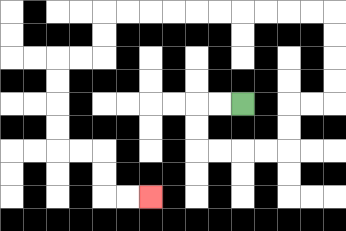{'start': '[10, 4]', 'end': '[6, 8]', 'path_directions': 'L,L,D,D,R,R,R,R,U,U,R,R,U,U,U,U,L,L,L,L,L,L,L,L,L,L,D,D,L,L,D,D,D,D,R,R,D,D,R,R', 'path_coordinates': '[[10, 4], [9, 4], [8, 4], [8, 5], [8, 6], [9, 6], [10, 6], [11, 6], [12, 6], [12, 5], [12, 4], [13, 4], [14, 4], [14, 3], [14, 2], [14, 1], [14, 0], [13, 0], [12, 0], [11, 0], [10, 0], [9, 0], [8, 0], [7, 0], [6, 0], [5, 0], [4, 0], [4, 1], [4, 2], [3, 2], [2, 2], [2, 3], [2, 4], [2, 5], [2, 6], [3, 6], [4, 6], [4, 7], [4, 8], [5, 8], [6, 8]]'}